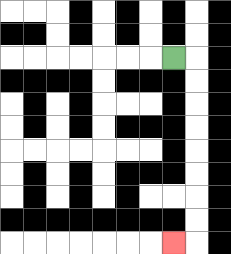{'start': '[7, 2]', 'end': '[7, 10]', 'path_directions': 'R,D,D,D,D,D,D,D,D,L', 'path_coordinates': '[[7, 2], [8, 2], [8, 3], [8, 4], [8, 5], [8, 6], [8, 7], [8, 8], [8, 9], [8, 10], [7, 10]]'}